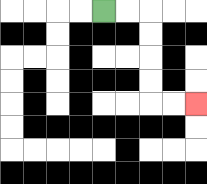{'start': '[4, 0]', 'end': '[8, 4]', 'path_directions': 'R,R,D,D,D,D,R,R', 'path_coordinates': '[[4, 0], [5, 0], [6, 0], [6, 1], [6, 2], [6, 3], [6, 4], [7, 4], [8, 4]]'}